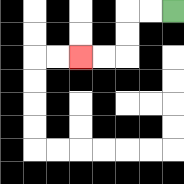{'start': '[7, 0]', 'end': '[3, 2]', 'path_directions': 'L,L,D,D,L,L', 'path_coordinates': '[[7, 0], [6, 0], [5, 0], [5, 1], [5, 2], [4, 2], [3, 2]]'}